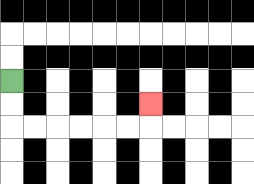{'start': '[0, 3]', 'end': '[6, 4]', 'path_directions': 'D,D,R,R,R,R,R,R,U', 'path_coordinates': '[[0, 3], [0, 4], [0, 5], [1, 5], [2, 5], [3, 5], [4, 5], [5, 5], [6, 5], [6, 4]]'}